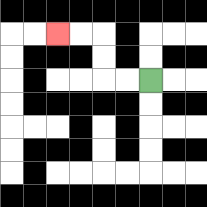{'start': '[6, 3]', 'end': '[2, 1]', 'path_directions': 'L,L,U,U,L,L', 'path_coordinates': '[[6, 3], [5, 3], [4, 3], [4, 2], [4, 1], [3, 1], [2, 1]]'}